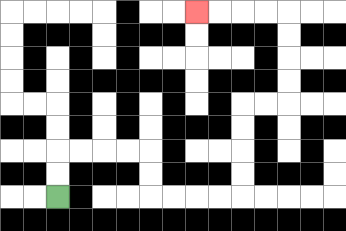{'start': '[2, 8]', 'end': '[8, 0]', 'path_directions': 'U,U,R,R,R,R,D,D,R,R,R,R,U,U,U,U,R,R,U,U,U,U,L,L,L,L', 'path_coordinates': '[[2, 8], [2, 7], [2, 6], [3, 6], [4, 6], [5, 6], [6, 6], [6, 7], [6, 8], [7, 8], [8, 8], [9, 8], [10, 8], [10, 7], [10, 6], [10, 5], [10, 4], [11, 4], [12, 4], [12, 3], [12, 2], [12, 1], [12, 0], [11, 0], [10, 0], [9, 0], [8, 0]]'}